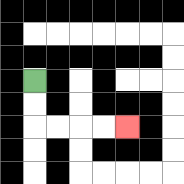{'start': '[1, 3]', 'end': '[5, 5]', 'path_directions': 'D,D,R,R,R,R', 'path_coordinates': '[[1, 3], [1, 4], [1, 5], [2, 5], [3, 5], [4, 5], [5, 5]]'}